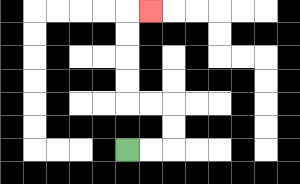{'start': '[5, 6]', 'end': '[6, 0]', 'path_directions': 'R,R,U,U,L,L,U,U,U,U,R', 'path_coordinates': '[[5, 6], [6, 6], [7, 6], [7, 5], [7, 4], [6, 4], [5, 4], [5, 3], [5, 2], [5, 1], [5, 0], [6, 0]]'}